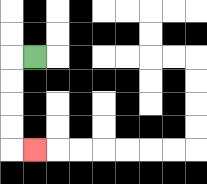{'start': '[1, 2]', 'end': '[1, 6]', 'path_directions': 'L,D,D,D,D,R', 'path_coordinates': '[[1, 2], [0, 2], [0, 3], [0, 4], [0, 5], [0, 6], [1, 6]]'}